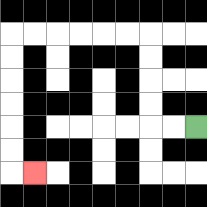{'start': '[8, 5]', 'end': '[1, 7]', 'path_directions': 'L,L,U,U,U,U,L,L,L,L,L,L,D,D,D,D,D,D,R', 'path_coordinates': '[[8, 5], [7, 5], [6, 5], [6, 4], [6, 3], [6, 2], [6, 1], [5, 1], [4, 1], [3, 1], [2, 1], [1, 1], [0, 1], [0, 2], [0, 3], [0, 4], [0, 5], [0, 6], [0, 7], [1, 7]]'}